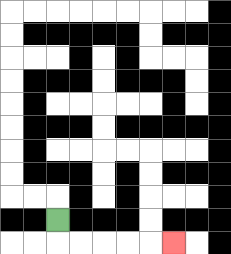{'start': '[2, 9]', 'end': '[7, 10]', 'path_directions': 'D,R,R,R,R,R', 'path_coordinates': '[[2, 9], [2, 10], [3, 10], [4, 10], [5, 10], [6, 10], [7, 10]]'}